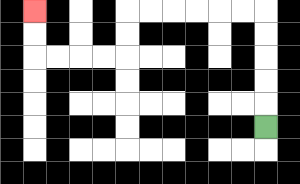{'start': '[11, 5]', 'end': '[1, 0]', 'path_directions': 'U,U,U,U,U,L,L,L,L,L,L,D,D,L,L,L,L,U,U', 'path_coordinates': '[[11, 5], [11, 4], [11, 3], [11, 2], [11, 1], [11, 0], [10, 0], [9, 0], [8, 0], [7, 0], [6, 0], [5, 0], [5, 1], [5, 2], [4, 2], [3, 2], [2, 2], [1, 2], [1, 1], [1, 0]]'}